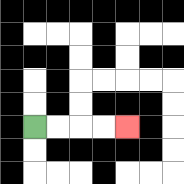{'start': '[1, 5]', 'end': '[5, 5]', 'path_directions': 'R,R,R,R', 'path_coordinates': '[[1, 5], [2, 5], [3, 5], [4, 5], [5, 5]]'}